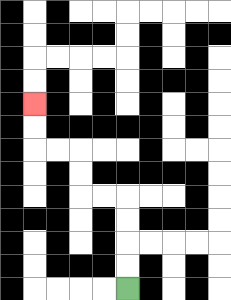{'start': '[5, 12]', 'end': '[1, 4]', 'path_directions': 'U,U,U,U,L,L,U,U,L,L,U,U', 'path_coordinates': '[[5, 12], [5, 11], [5, 10], [5, 9], [5, 8], [4, 8], [3, 8], [3, 7], [3, 6], [2, 6], [1, 6], [1, 5], [1, 4]]'}